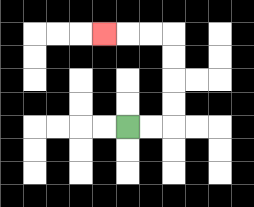{'start': '[5, 5]', 'end': '[4, 1]', 'path_directions': 'R,R,U,U,U,U,L,L,L', 'path_coordinates': '[[5, 5], [6, 5], [7, 5], [7, 4], [7, 3], [7, 2], [7, 1], [6, 1], [5, 1], [4, 1]]'}